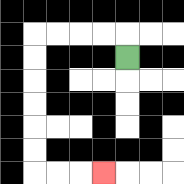{'start': '[5, 2]', 'end': '[4, 7]', 'path_directions': 'U,L,L,L,L,D,D,D,D,D,D,R,R,R', 'path_coordinates': '[[5, 2], [5, 1], [4, 1], [3, 1], [2, 1], [1, 1], [1, 2], [1, 3], [1, 4], [1, 5], [1, 6], [1, 7], [2, 7], [3, 7], [4, 7]]'}